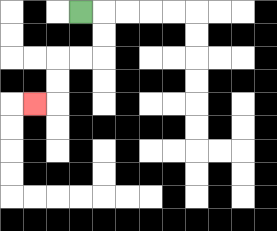{'start': '[3, 0]', 'end': '[1, 4]', 'path_directions': 'R,D,D,L,L,D,D,L', 'path_coordinates': '[[3, 0], [4, 0], [4, 1], [4, 2], [3, 2], [2, 2], [2, 3], [2, 4], [1, 4]]'}